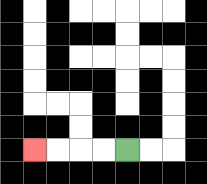{'start': '[5, 6]', 'end': '[1, 6]', 'path_directions': 'L,L,L,L', 'path_coordinates': '[[5, 6], [4, 6], [3, 6], [2, 6], [1, 6]]'}